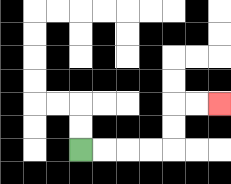{'start': '[3, 6]', 'end': '[9, 4]', 'path_directions': 'R,R,R,R,U,U,R,R', 'path_coordinates': '[[3, 6], [4, 6], [5, 6], [6, 6], [7, 6], [7, 5], [7, 4], [8, 4], [9, 4]]'}